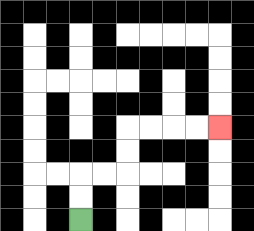{'start': '[3, 9]', 'end': '[9, 5]', 'path_directions': 'U,U,R,R,U,U,R,R,R,R', 'path_coordinates': '[[3, 9], [3, 8], [3, 7], [4, 7], [5, 7], [5, 6], [5, 5], [6, 5], [7, 5], [8, 5], [9, 5]]'}